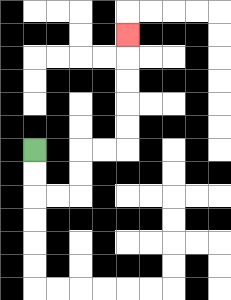{'start': '[1, 6]', 'end': '[5, 1]', 'path_directions': 'D,D,R,R,U,U,R,R,U,U,U,U,U', 'path_coordinates': '[[1, 6], [1, 7], [1, 8], [2, 8], [3, 8], [3, 7], [3, 6], [4, 6], [5, 6], [5, 5], [5, 4], [5, 3], [5, 2], [5, 1]]'}